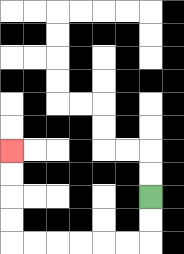{'start': '[6, 8]', 'end': '[0, 6]', 'path_directions': 'D,D,L,L,L,L,L,L,U,U,U,U', 'path_coordinates': '[[6, 8], [6, 9], [6, 10], [5, 10], [4, 10], [3, 10], [2, 10], [1, 10], [0, 10], [0, 9], [0, 8], [0, 7], [0, 6]]'}